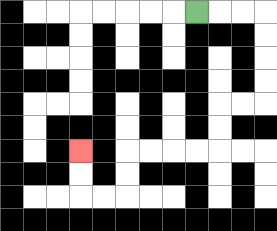{'start': '[8, 0]', 'end': '[3, 6]', 'path_directions': 'R,R,R,D,D,D,D,L,L,D,D,L,L,L,L,D,D,L,L,U,U', 'path_coordinates': '[[8, 0], [9, 0], [10, 0], [11, 0], [11, 1], [11, 2], [11, 3], [11, 4], [10, 4], [9, 4], [9, 5], [9, 6], [8, 6], [7, 6], [6, 6], [5, 6], [5, 7], [5, 8], [4, 8], [3, 8], [3, 7], [3, 6]]'}